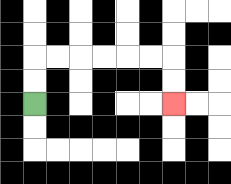{'start': '[1, 4]', 'end': '[7, 4]', 'path_directions': 'U,U,R,R,R,R,R,R,D,D', 'path_coordinates': '[[1, 4], [1, 3], [1, 2], [2, 2], [3, 2], [4, 2], [5, 2], [6, 2], [7, 2], [7, 3], [7, 4]]'}